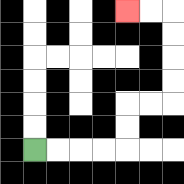{'start': '[1, 6]', 'end': '[5, 0]', 'path_directions': 'R,R,R,R,U,U,R,R,U,U,U,U,L,L', 'path_coordinates': '[[1, 6], [2, 6], [3, 6], [4, 6], [5, 6], [5, 5], [5, 4], [6, 4], [7, 4], [7, 3], [7, 2], [7, 1], [7, 0], [6, 0], [5, 0]]'}